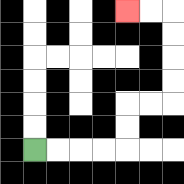{'start': '[1, 6]', 'end': '[5, 0]', 'path_directions': 'R,R,R,R,U,U,R,R,U,U,U,U,L,L', 'path_coordinates': '[[1, 6], [2, 6], [3, 6], [4, 6], [5, 6], [5, 5], [5, 4], [6, 4], [7, 4], [7, 3], [7, 2], [7, 1], [7, 0], [6, 0], [5, 0]]'}